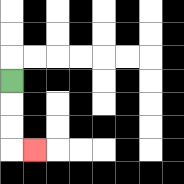{'start': '[0, 3]', 'end': '[1, 6]', 'path_directions': 'D,D,D,R', 'path_coordinates': '[[0, 3], [0, 4], [0, 5], [0, 6], [1, 6]]'}